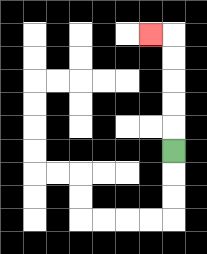{'start': '[7, 6]', 'end': '[6, 1]', 'path_directions': 'U,U,U,U,U,L', 'path_coordinates': '[[7, 6], [7, 5], [7, 4], [7, 3], [7, 2], [7, 1], [6, 1]]'}